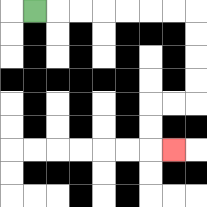{'start': '[1, 0]', 'end': '[7, 6]', 'path_directions': 'R,R,R,R,R,R,R,D,D,D,D,L,L,D,D,R', 'path_coordinates': '[[1, 0], [2, 0], [3, 0], [4, 0], [5, 0], [6, 0], [7, 0], [8, 0], [8, 1], [8, 2], [8, 3], [8, 4], [7, 4], [6, 4], [6, 5], [6, 6], [7, 6]]'}